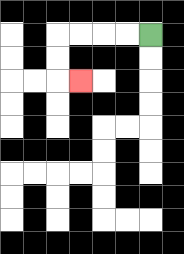{'start': '[6, 1]', 'end': '[3, 3]', 'path_directions': 'L,L,L,L,D,D,R', 'path_coordinates': '[[6, 1], [5, 1], [4, 1], [3, 1], [2, 1], [2, 2], [2, 3], [3, 3]]'}